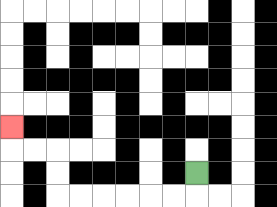{'start': '[8, 7]', 'end': '[0, 5]', 'path_directions': 'D,L,L,L,L,L,L,U,U,L,L,U', 'path_coordinates': '[[8, 7], [8, 8], [7, 8], [6, 8], [5, 8], [4, 8], [3, 8], [2, 8], [2, 7], [2, 6], [1, 6], [0, 6], [0, 5]]'}